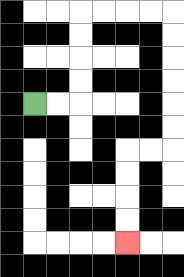{'start': '[1, 4]', 'end': '[5, 10]', 'path_directions': 'R,R,U,U,U,U,R,R,R,R,D,D,D,D,D,D,L,L,D,D,D,D', 'path_coordinates': '[[1, 4], [2, 4], [3, 4], [3, 3], [3, 2], [3, 1], [3, 0], [4, 0], [5, 0], [6, 0], [7, 0], [7, 1], [7, 2], [7, 3], [7, 4], [7, 5], [7, 6], [6, 6], [5, 6], [5, 7], [5, 8], [5, 9], [5, 10]]'}